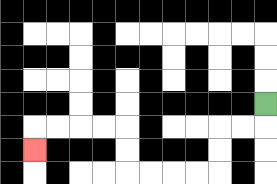{'start': '[11, 4]', 'end': '[1, 6]', 'path_directions': 'D,L,L,D,D,L,L,L,L,U,U,L,L,L,L,D', 'path_coordinates': '[[11, 4], [11, 5], [10, 5], [9, 5], [9, 6], [9, 7], [8, 7], [7, 7], [6, 7], [5, 7], [5, 6], [5, 5], [4, 5], [3, 5], [2, 5], [1, 5], [1, 6]]'}